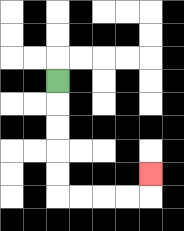{'start': '[2, 3]', 'end': '[6, 7]', 'path_directions': 'D,D,D,D,D,R,R,R,R,U', 'path_coordinates': '[[2, 3], [2, 4], [2, 5], [2, 6], [2, 7], [2, 8], [3, 8], [4, 8], [5, 8], [6, 8], [6, 7]]'}